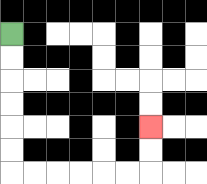{'start': '[0, 1]', 'end': '[6, 5]', 'path_directions': 'D,D,D,D,D,D,R,R,R,R,R,R,U,U', 'path_coordinates': '[[0, 1], [0, 2], [0, 3], [0, 4], [0, 5], [0, 6], [0, 7], [1, 7], [2, 7], [3, 7], [4, 7], [5, 7], [6, 7], [6, 6], [6, 5]]'}